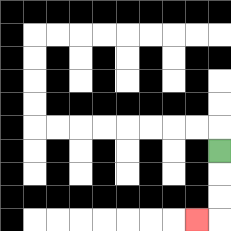{'start': '[9, 6]', 'end': '[8, 9]', 'path_directions': 'D,D,D,L', 'path_coordinates': '[[9, 6], [9, 7], [9, 8], [9, 9], [8, 9]]'}